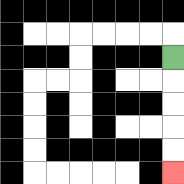{'start': '[7, 2]', 'end': '[7, 7]', 'path_directions': 'D,D,D,D,D', 'path_coordinates': '[[7, 2], [7, 3], [7, 4], [7, 5], [7, 6], [7, 7]]'}